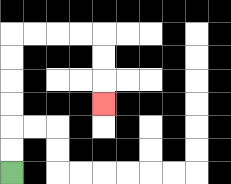{'start': '[0, 7]', 'end': '[4, 4]', 'path_directions': 'U,U,U,U,U,U,R,R,R,R,D,D,D', 'path_coordinates': '[[0, 7], [0, 6], [0, 5], [0, 4], [0, 3], [0, 2], [0, 1], [1, 1], [2, 1], [3, 1], [4, 1], [4, 2], [4, 3], [4, 4]]'}